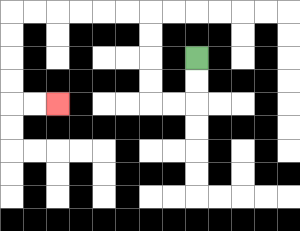{'start': '[8, 2]', 'end': '[2, 4]', 'path_directions': 'D,D,L,L,U,U,U,U,L,L,L,L,L,L,D,D,D,D,R,R', 'path_coordinates': '[[8, 2], [8, 3], [8, 4], [7, 4], [6, 4], [6, 3], [6, 2], [6, 1], [6, 0], [5, 0], [4, 0], [3, 0], [2, 0], [1, 0], [0, 0], [0, 1], [0, 2], [0, 3], [0, 4], [1, 4], [2, 4]]'}